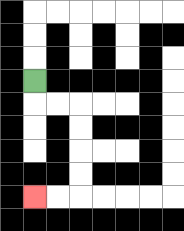{'start': '[1, 3]', 'end': '[1, 8]', 'path_directions': 'D,R,R,D,D,D,D,L,L', 'path_coordinates': '[[1, 3], [1, 4], [2, 4], [3, 4], [3, 5], [3, 6], [3, 7], [3, 8], [2, 8], [1, 8]]'}